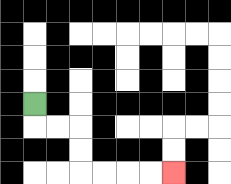{'start': '[1, 4]', 'end': '[7, 7]', 'path_directions': 'D,R,R,D,D,R,R,R,R', 'path_coordinates': '[[1, 4], [1, 5], [2, 5], [3, 5], [3, 6], [3, 7], [4, 7], [5, 7], [6, 7], [7, 7]]'}